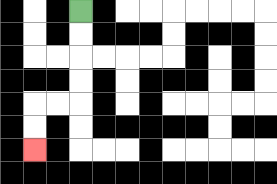{'start': '[3, 0]', 'end': '[1, 6]', 'path_directions': 'D,D,D,D,L,L,D,D', 'path_coordinates': '[[3, 0], [3, 1], [3, 2], [3, 3], [3, 4], [2, 4], [1, 4], [1, 5], [1, 6]]'}